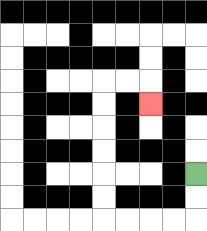{'start': '[8, 7]', 'end': '[6, 4]', 'path_directions': 'D,D,L,L,L,L,U,U,U,U,U,U,R,R,D', 'path_coordinates': '[[8, 7], [8, 8], [8, 9], [7, 9], [6, 9], [5, 9], [4, 9], [4, 8], [4, 7], [4, 6], [4, 5], [4, 4], [4, 3], [5, 3], [6, 3], [6, 4]]'}